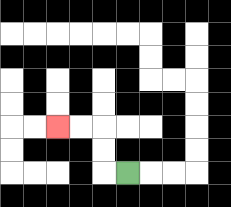{'start': '[5, 7]', 'end': '[2, 5]', 'path_directions': 'L,U,U,L,L', 'path_coordinates': '[[5, 7], [4, 7], [4, 6], [4, 5], [3, 5], [2, 5]]'}